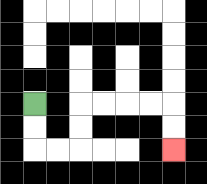{'start': '[1, 4]', 'end': '[7, 6]', 'path_directions': 'D,D,R,R,U,U,R,R,R,R,D,D', 'path_coordinates': '[[1, 4], [1, 5], [1, 6], [2, 6], [3, 6], [3, 5], [3, 4], [4, 4], [5, 4], [6, 4], [7, 4], [7, 5], [7, 6]]'}